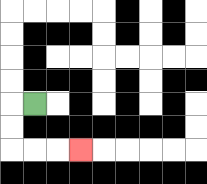{'start': '[1, 4]', 'end': '[3, 6]', 'path_directions': 'L,D,D,R,R,R', 'path_coordinates': '[[1, 4], [0, 4], [0, 5], [0, 6], [1, 6], [2, 6], [3, 6]]'}